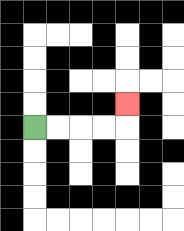{'start': '[1, 5]', 'end': '[5, 4]', 'path_directions': 'R,R,R,R,U', 'path_coordinates': '[[1, 5], [2, 5], [3, 5], [4, 5], [5, 5], [5, 4]]'}